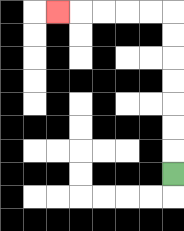{'start': '[7, 7]', 'end': '[2, 0]', 'path_directions': 'U,U,U,U,U,U,U,L,L,L,L,L', 'path_coordinates': '[[7, 7], [7, 6], [7, 5], [7, 4], [7, 3], [7, 2], [7, 1], [7, 0], [6, 0], [5, 0], [4, 0], [3, 0], [2, 0]]'}